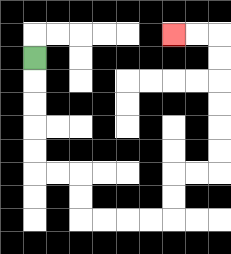{'start': '[1, 2]', 'end': '[7, 1]', 'path_directions': 'D,D,D,D,D,R,R,D,D,R,R,R,R,U,U,R,R,U,U,U,U,U,U,L,L', 'path_coordinates': '[[1, 2], [1, 3], [1, 4], [1, 5], [1, 6], [1, 7], [2, 7], [3, 7], [3, 8], [3, 9], [4, 9], [5, 9], [6, 9], [7, 9], [7, 8], [7, 7], [8, 7], [9, 7], [9, 6], [9, 5], [9, 4], [9, 3], [9, 2], [9, 1], [8, 1], [7, 1]]'}